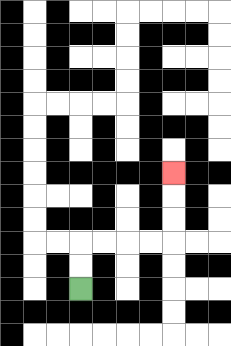{'start': '[3, 12]', 'end': '[7, 7]', 'path_directions': 'U,U,R,R,R,R,U,U,U', 'path_coordinates': '[[3, 12], [3, 11], [3, 10], [4, 10], [5, 10], [6, 10], [7, 10], [7, 9], [7, 8], [7, 7]]'}